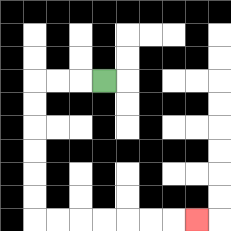{'start': '[4, 3]', 'end': '[8, 9]', 'path_directions': 'L,L,L,D,D,D,D,D,D,R,R,R,R,R,R,R', 'path_coordinates': '[[4, 3], [3, 3], [2, 3], [1, 3], [1, 4], [1, 5], [1, 6], [1, 7], [1, 8], [1, 9], [2, 9], [3, 9], [4, 9], [5, 9], [6, 9], [7, 9], [8, 9]]'}